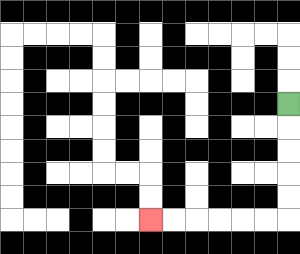{'start': '[12, 4]', 'end': '[6, 9]', 'path_directions': 'D,D,D,D,D,L,L,L,L,L,L', 'path_coordinates': '[[12, 4], [12, 5], [12, 6], [12, 7], [12, 8], [12, 9], [11, 9], [10, 9], [9, 9], [8, 9], [7, 9], [6, 9]]'}